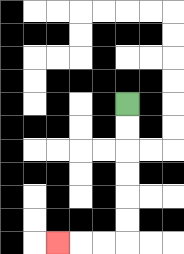{'start': '[5, 4]', 'end': '[2, 10]', 'path_directions': 'D,D,D,D,D,D,L,L,L', 'path_coordinates': '[[5, 4], [5, 5], [5, 6], [5, 7], [5, 8], [5, 9], [5, 10], [4, 10], [3, 10], [2, 10]]'}